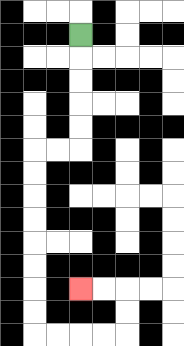{'start': '[3, 1]', 'end': '[3, 12]', 'path_directions': 'D,D,D,D,D,L,L,D,D,D,D,D,D,D,D,R,R,R,R,U,U,L,L', 'path_coordinates': '[[3, 1], [3, 2], [3, 3], [3, 4], [3, 5], [3, 6], [2, 6], [1, 6], [1, 7], [1, 8], [1, 9], [1, 10], [1, 11], [1, 12], [1, 13], [1, 14], [2, 14], [3, 14], [4, 14], [5, 14], [5, 13], [5, 12], [4, 12], [3, 12]]'}